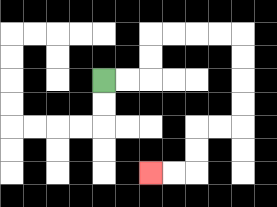{'start': '[4, 3]', 'end': '[6, 7]', 'path_directions': 'R,R,U,U,R,R,R,R,D,D,D,D,L,L,D,D,L,L', 'path_coordinates': '[[4, 3], [5, 3], [6, 3], [6, 2], [6, 1], [7, 1], [8, 1], [9, 1], [10, 1], [10, 2], [10, 3], [10, 4], [10, 5], [9, 5], [8, 5], [8, 6], [8, 7], [7, 7], [6, 7]]'}